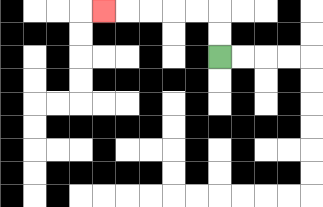{'start': '[9, 2]', 'end': '[4, 0]', 'path_directions': 'U,U,L,L,L,L,L', 'path_coordinates': '[[9, 2], [9, 1], [9, 0], [8, 0], [7, 0], [6, 0], [5, 0], [4, 0]]'}